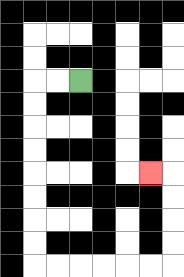{'start': '[3, 3]', 'end': '[6, 7]', 'path_directions': 'L,L,D,D,D,D,D,D,D,D,R,R,R,R,R,R,U,U,U,U,L', 'path_coordinates': '[[3, 3], [2, 3], [1, 3], [1, 4], [1, 5], [1, 6], [1, 7], [1, 8], [1, 9], [1, 10], [1, 11], [2, 11], [3, 11], [4, 11], [5, 11], [6, 11], [7, 11], [7, 10], [7, 9], [7, 8], [7, 7], [6, 7]]'}